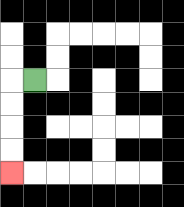{'start': '[1, 3]', 'end': '[0, 7]', 'path_directions': 'L,D,D,D,D', 'path_coordinates': '[[1, 3], [0, 3], [0, 4], [0, 5], [0, 6], [0, 7]]'}